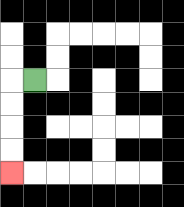{'start': '[1, 3]', 'end': '[0, 7]', 'path_directions': 'L,D,D,D,D', 'path_coordinates': '[[1, 3], [0, 3], [0, 4], [0, 5], [0, 6], [0, 7]]'}